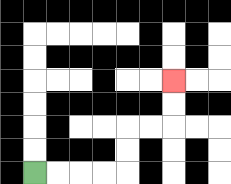{'start': '[1, 7]', 'end': '[7, 3]', 'path_directions': 'R,R,R,R,U,U,R,R,U,U', 'path_coordinates': '[[1, 7], [2, 7], [3, 7], [4, 7], [5, 7], [5, 6], [5, 5], [6, 5], [7, 5], [7, 4], [7, 3]]'}